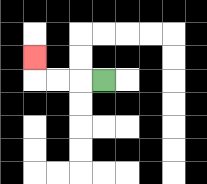{'start': '[4, 3]', 'end': '[1, 2]', 'path_directions': 'L,L,L,U', 'path_coordinates': '[[4, 3], [3, 3], [2, 3], [1, 3], [1, 2]]'}